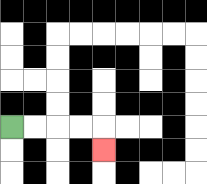{'start': '[0, 5]', 'end': '[4, 6]', 'path_directions': 'R,R,R,R,D', 'path_coordinates': '[[0, 5], [1, 5], [2, 5], [3, 5], [4, 5], [4, 6]]'}